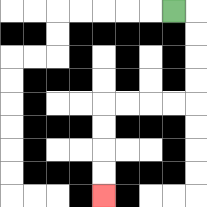{'start': '[7, 0]', 'end': '[4, 8]', 'path_directions': 'R,D,D,D,D,L,L,L,L,D,D,D,D', 'path_coordinates': '[[7, 0], [8, 0], [8, 1], [8, 2], [8, 3], [8, 4], [7, 4], [6, 4], [5, 4], [4, 4], [4, 5], [4, 6], [4, 7], [4, 8]]'}